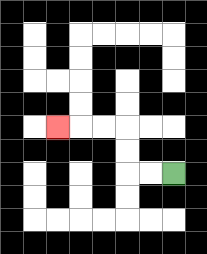{'start': '[7, 7]', 'end': '[2, 5]', 'path_directions': 'L,L,U,U,L,L,L', 'path_coordinates': '[[7, 7], [6, 7], [5, 7], [5, 6], [5, 5], [4, 5], [3, 5], [2, 5]]'}